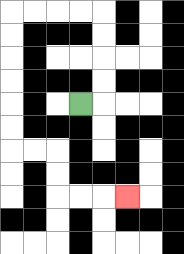{'start': '[3, 4]', 'end': '[5, 8]', 'path_directions': 'R,U,U,U,U,L,L,L,L,D,D,D,D,D,D,R,R,D,D,R,R,R', 'path_coordinates': '[[3, 4], [4, 4], [4, 3], [4, 2], [4, 1], [4, 0], [3, 0], [2, 0], [1, 0], [0, 0], [0, 1], [0, 2], [0, 3], [0, 4], [0, 5], [0, 6], [1, 6], [2, 6], [2, 7], [2, 8], [3, 8], [4, 8], [5, 8]]'}